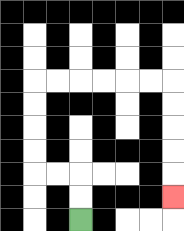{'start': '[3, 9]', 'end': '[7, 8]', 'path_directions': 'U,U,L,L,U,U,U,U,R,R,R,R,R,R,D,D,D,D,D', 'path_coordinates': '[[3, 9], [3, 8], [3, 7], [2, 7], [1, 7], [1, 6], [1, 5], [1, 4], [1, 3], [2, 3], [3, 3], [4, 3], [5, 3], [6, 3], [7, 3], [7, 4], [7, 5], [7, 6], [7, 7], [7, 8]]'}